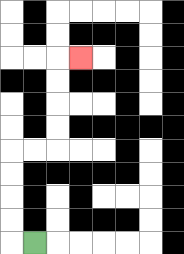{'start': '[1, 10]', 'end': '[3, 2]', 'path_directions': 'L,U,U,U,U,R,R,U,U,U,U,R', 'path_coordinates': '[[1, 10], [0, 10], [0, 9], [0, 8], [0, 7], [0, 6], [1, 6], [2, 6], [2, 5], [2, 4], [2, 3], [2, 2], [3, 2]]'}